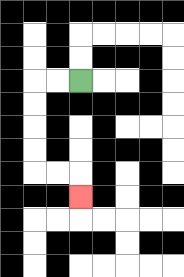{'start': '[3, 3]', 'end': '[3, 8]', 'path_directions': 'L,L,D,D,D,D,R,R,D', 'path_coordinates': '[[3, 3], [2, 3], [1, 3], [1, 4], [1, 5], [1, 6], [1, 7], [2, 7], [3, 7], [3, 8]]'}